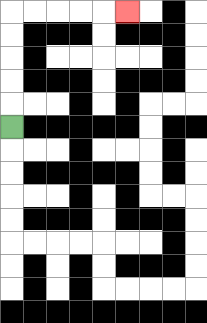{'start': '[0, 5]', 'end': '[5, 0]', 'path_directions': 'U,U,U,U,U,R,R,R,R,R', 'path_coordinates': '[[0, 5], [0, 4], [0, 3], [0, 2], [0, 1], [0, 0], [1, 0], [2, 0], [3, 0], [4, 0], [5, 0]]'}